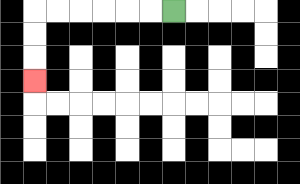{'start': '[7, 0]', 'end': '[1, 3]', 'path_directions': 'L,L,L,L,L,L,D,D,D', 'path_coordinates': '[[7, 0], [6, 0], [5, 0], [4, 0], [3, 0], [2, 0], [1, 0], [1, 1], [1, 2], [1, 3]]'}